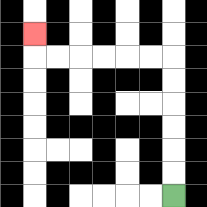{'start': '[7, 8]', 'end': '[1, 1]', 'path_directions': 'U,U,U,U,U,U,L,L,L,L,L,L,U', 'path_coordinates': '[[7, 8], [7, 7], [7, 6], [7, 5], [7, 4], [7, 3], [7, 2], [6, 2], [5, 2], [4, 2], [3, 2], [2, 2], [1, 2], [1, 1]]'}